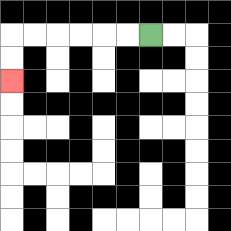{'start': '[6, 1]', 'end': '[0, 3]', 'path_directions': 'L,L,L,L,L,L,D,D', 'path_coordinates': '[[6, 1], [5, 1], [4, 1], [3, 1], [2, 1], [1, 1], [0, 1], [0, 2], [0, 3]]'}